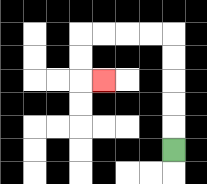{'start': '[7, 6]', 'end': '[4, 3]', 'path_directions': 'U,U,U,U,U,L,L,L,L,D,D,R', 'path_coordinates': '[[7, 6], [7, 5], [7, 4], [7, 3], [7, 2], [7, 1], [6, 1], [5, 1], [4, 1], [3, 1], [3, 2], [3, 3], [4, 3]]'}